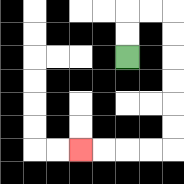{'start': '[5, 2]', 'end': '[3, 6]', 'path_directions': 'U,U,R,R,D,D,D,D,D,D,L,L,L,L', 'path_coordinates': '[[5, 2], [5, 1], [5, 0], [6, 0], [7, 0], [7, 1], [7, 2], [7, 3], [7, 4], [7, 5], [7, 6], [6, 6], [5, 6], [4, 6], [3, 6]]'}